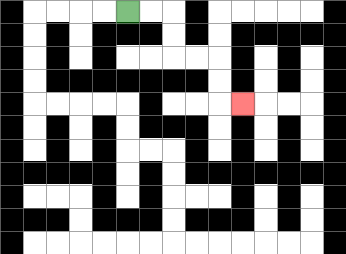{'start': '[5, 0]', 'end': '[10, 4]', 'path_directions': 'R,R,D,D,R,R,D,D,R', 'path_coordinates': '[[5, 0], [6, 0], [7, 0], [7, 1], [7, 2], [8, 2], [9, 2], [9, 3], [9, 4], [10, 4]]'}